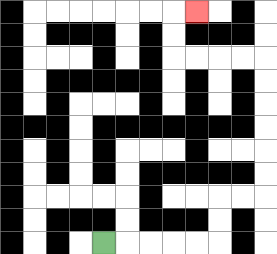{'start': '[4, 10]', 'end': '[8, 0]', 'path_directions': 'R,R,R,R,R,U,U,R,R,U,U,U,U,U,U,L,L,L,L,U,U,R', 'path_coordinates': '[[4, 10], [5, 10], [6, 10], [7, 10], [8, 10], [9, 10], [9, 9], [9, 8], [10, 8], [11, 8], [11, 7], [11, 6], [11, 5], [11, 4], [11, 3], [11, 2], [10, 2], [9, 2], [8, 2], [7, 2], [7, 1], [7, 0], [8, 0]]'}